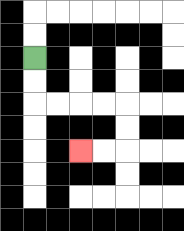{'start': '[1, 2]', 'end': '[3, 6]', 'path_directions': 'D,D,R,R,R,R,D,D,L,L', 'path_coordinates': '[[1, 2], [1, 3], [1, 4], [2, 4], [3, 4], [4, 4], [5, 4], [5, 5], [5, 6], [4, 6], [3, 6]]'}